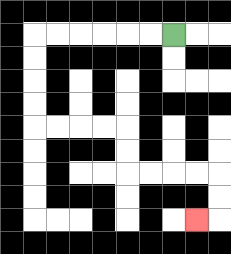{'start': '[7, 1]', 'end': '[8, 9]', 'path_directions': 'L,L,L,L,L,L,D,D,D,D,R,R,R,R,D,D,R,R,R,R,D,D,L', 'path_coordinates': '[[7, 1], [6, 1], [5, 1], [4, 1], [3, 1], [2, 1], [1, 1], [1, 2], [1, 3], [1, 4], [1, 5], [2, 5], [3, 5], [4, 5], [5, 5], [5, 6], [5, 7], [6, 7], [7, 7], [8, 7], [9, 7], [9, 8], [9, 9], [8, 9]]'}